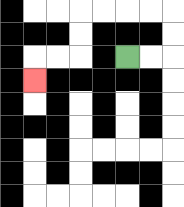{'start': '[5, 2]', 'end': '[1, 3]', 'path_directions': 'R,R,U,U,L,L,L,L,D,D,L,L,D', 'path_coordinates': '[[5, 2], [6, 2], [7, 2], [7, 1], [7, 0], [6, 0], [5, 0], [4, 0], [3, 0], [3, 1], [3, 2], [2, 2], [1, 2], [1, 3]]'}